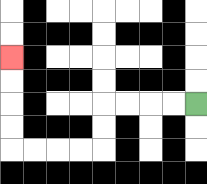{'start': '[8, 4]', 'end': '[0, 2]', 'path_directions': 'L,L,L,L,D,D,L,L,L,L,U,U,U,U', 'path_coordinates': '[[8, 4], [7, 4], [6, 4], [5, 4], [4, 4], [4, 5], [4, 6], [3, 6], [2, 6], [1, 6], [0, 6], [0, 5], [0, 4], [0, 3], [0, 2]]'}